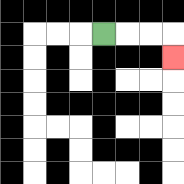{'start': '[4, 1]', 'end': '[7, 2]', 'path_directions': 'R,R,R,D', 'path_coordinates': '[[4, 1], [5, 1], [6, 1], [7, 1], [7, 2]]'}